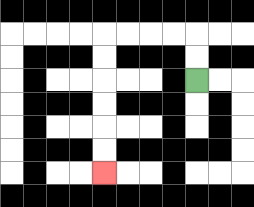{'start': '[8, 3]', 'end': '[4, 7]', 'path_directions': 'U,U,L,L,L,L,D,D,D,D,D,D', 'path_coordinates': '[[8, 3], [8, 2], [8, 1], [7, 1], [6, 1], [5, 1], [4, 1], [4, 2], [4, 3], [4, 4], [4, 5], [4, 6], [4, 7]]'}